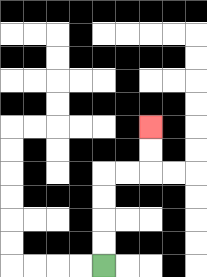{'start': '[4, 11]', 'end': '[6, 5]', 'path_directions': 'U,U,U,U,R,R,U,U', 'path_coordinates': '[[4, 11], [4, 10], [4, 9], [4, 8], [4, 7], [5, 7], [6, 7], [6, 6], [6, 5]]'}